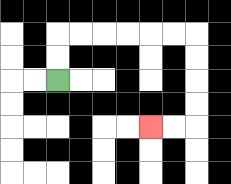{'start': '[2, 3]', 'end': '[6, 5]', 'path_directions': 'U,U,R,R,R,R,R,R,D,D,D,D,L,L', 'path_coordinates': '[[2, 3], [2, 2], [2, 1], [3, 1], [4, 1], [5, 1], [6, 1], [7, 1], [8, 1], [8, 2], [8, 3], [8, 4], [8, 5], [7, 5], [6, 5]]'}